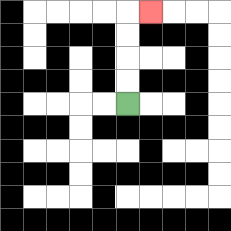{'start': '[5, 4]', 'end': '[6, 0]', 'path_directions': 'U,U,U,U,R', 'path_coordinates': '[[5, 4], [5, 3], [5, 2], [5, 1], [5, 0], [6, 0]]'}